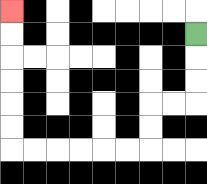{'start': '[8, 1]', 'end': '[0, 0]', 'path_directions': 'D,D,D,L,L,D,D,L,L,L,L,L,L,U,U,U,U,U,U', 'path_coordinates': '[[8, 1], [8, 2], [8, 3], [8, 4], [7, 4], [6, 4], [6, 5], [6, 6], [5, 6], [4, 6], [3, 6], [2, 6], [1, 6], [0, 6], [0, 5], [0, 4], [0, 3], [0, 2], [0, 1], [0, 0]]'}